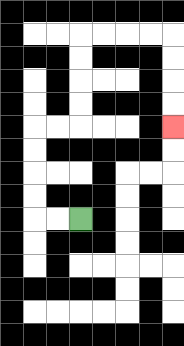{'start': '[3, 9]', 'end': '[7, 5]', 'path_directions': 'L,L,U,U,U,U,R,R,U,U,U,U,R,R,R,R,D,D,D,D', 'path_coordinates': '[[3, 9], [2, 9], [1, 9], [1, 8], [1, 7], [1, 6], [1, 5], [2, 5], [3, 5], [3, 4], [3, 3], [3, 2], [3, 1], [4, 1], [5, 1], [6, 1], [7, 1], [7, 2], [7, 3], [7, 4], [7, 5]]'}